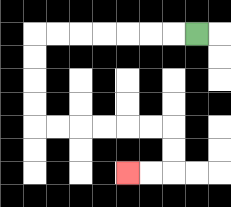{'start': '[8, 1]', 'end': '[5, 7]', 'path_directions': 'L,L,L,L,L,L,L,D,D,D,D,R,R,R,R,R,R,D,D,L,L', 'path_coordinates': '[[8, 1], [7, 1], [6, 1], [5, 1], [4, 1], [3, 1], [2, 1], [1, 1], [1, 2], [1, 3], [1, 4], [1, 5], [2, 5], [3, 5], [4, 5], [5, 5], [6, 5], [7, 5], [7, 6], [7, 7], [6, 7], [5, 7]]'}